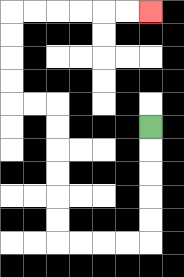{'start': '[6, 5]', 'end': '[6, 0]', 'path_directions': 'D,D,D,D,D,L,L,L,L,U,U,U,U,U,U,L,L,U,U,U,U,R,R,R,R,R,R', 'path_coordinates': '[[6, 5], [6, 6], [6, 7], [6, 8], [6, 9], [6, 10], [5, 10], [4, 10], [3, 10], [2, 10], [2, 9], [2, 8], [2, 7], [2, 6], [2, 5], [2, 4], [1, 4], [0, 4], [0, 3], [0, 2], [0, 1], [0, 0], [1, 0], [2, 0], [3, 0], [4, 0], [5, 0], [6, 0]]'}